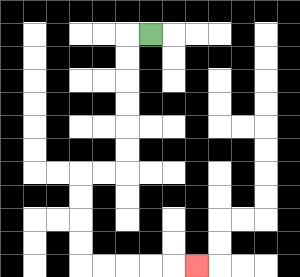{'start': '[6, 1]', 'end': '[8, 11]', 'path_directions': 'L,D,D,D,D,D,D,L,L,D,D,D,D,R,R,R,R,R', 'path_coordinates': '[[6, 1], [5, 1], [5, 2], [5, 3], [5, 4], [5, 5], [5, 6], [5, 7], [4, 7], [3, 7], [3, 8], [3, 9], [3, 10], [3, 11], [4, 11], [5, 11], [6, 11], [7, 11], [8, 11]]'}